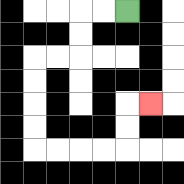{'start': '[5, 0]', 'end': '[6, 4]', 'path_directions': 'L,L,D,D,L,L,D,D,D,D,R,R,R,R,U,U,R', 'path_coordinates': '[[5, 0], [4, 0], [3, 0], [3, 1], [3, 2], [2, 2], [1, 2], [1, 3], [1, 4], [1, 5], [1, 6], [2, 6], [3, 6], [4, 6], [5, 6], [5, 5], [5, 4], [6, 4]]'}